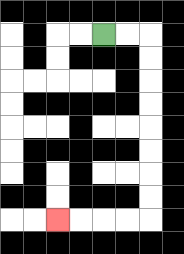{'start': '[4, 1]', 'end': '[2, 9]', 'path_directions': 'R,R,D,D,D,D,D,D,D,D,L,L,L,L', 'path_coordinates': '[[4, 1], [5, 1], [6, 1], [6, 2], [6, 3], [6, 4], [6, 5], [6, 6], [6, 7], [6, 8], [6, 9], [5, 9], [4, 9], [3, 9], [2, 9]]'}